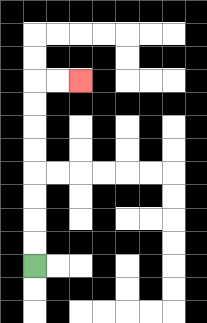{'start': '[1, 11]', 'end': '[3, 3]', 'path_directions': 'U,U,U,U,U,U,U,U,R,R', 'path_coordinates': '[[1, 11], [1, 10], [1, 9], [1, 8], [1, 7], [1, 6], [1, 5], [1, 4], [1, 3], [2, 3], [3, 3]]'}